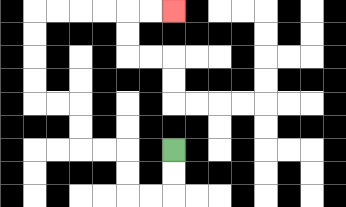{'start': '[7, 6]', 'end': '[7, 0]', 'path_directions': 'D,D,L,L,U,U,L,L,U,U,L,L,U,U,U,U,R,R,R,R,R,R', 'path_coordinates': '[[7, 6], [7, 7], [7, 8], [6, 8], [5, 8], [5, 7], [5, 6], [4, 6], [3, 6], [3, 5], [3, 4], [2, 4], [1, 4], [1, 3], [1, 2], [1, 1], [1, 0], [2, 0], [3, 0], [4, 0], [5, 0], [6, 0], [7, 0]]'}